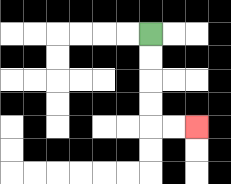{'start': '[6, 1]', 'end': '[8, 5]', 'path_directions': 'D,D,D,D,R,R', 'path_coordinates': '[[6, 1], [6, 2], [6, 3], [6, 4], [6, 5], [7, 5], [8, 5]]'}